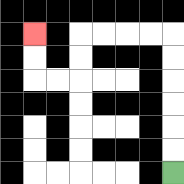{'start': '[7, 7]', 'end': '[1, 1]', 'path_directions': 'U,U,U,U,U,U,L,L,L,L,D,D,L,L,U,U', 'path_coordinates': '[[7, 7], [7, 6], [7, 5], [7, 4], [7, 3], [7, 2], [7, 1], [6, 1], [5, 1], [4, 1], [3, 1], [3, 2], [3, 3], [2, 3], [1, 3], [1, 2], [1, 1]]'}